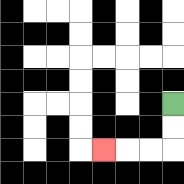{'start': '[7, 4]', 'end': '[4, 6]', 'path_directions': 'D,D,L,L,L', 'path_coordinates': '[[7, 4], [7, 5], [7, 6], [6, 6], [5, 6], [4, 6]]'}